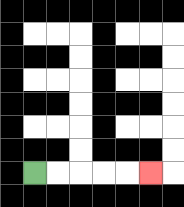{'start': '[1, 7]', 'end': '[6, 7]', 'path_directions': 'R,R,R,R,R', 'path_coordinates': '[[1, 7], [2, 7], [3, 7], [4, 7], [5, 7], [6, 7]]'}